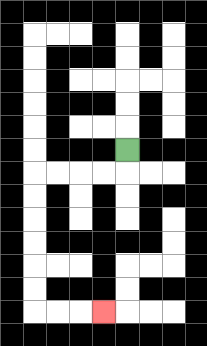{'start': '[5, 6]', 'end': '[4, 13]', 'path_directions': 'D,L,L,L,L,D,D,D,D,D,D,R,R,R', 'path_coordinates': '[[5, 6], [5, 7], [4, 7], [3, 7], [2, 7], [1, 7], [1, 8], [1, 9], [1, 10], [1, 11], [1, 12], [1, 13], [2, 13], [3, 13], [4, 13]]'}